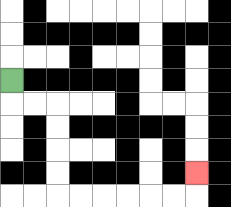{'start': '[0, 3]', 'end': '[8, 7]', 'path_directions': 'D,R,R,D,D,D,D,R,R,R,R,R,R,U', 'path_coordinates': '[[0, 3], [0, 4], [1, 4], [2, 4], [2, 5], [2, 6], [2, 7], [2, 8], [3, 8], [4, 8], [5, 8], [6, 8], [7, 8], [8, 8], [8, 7]]'}